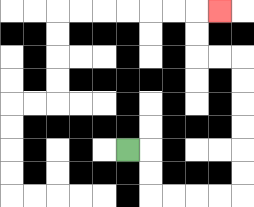{'start': '[5, 6]', 'end': '[9, 0]', 'path_directions': 'R,D,D,R,R,R,R,U,U,U,U,U,U,L,L,U,U,R', 'path_coordinates': '[[5, 6], [6, 6], [6, 7], [6, 8], [7, 8], [8, 8], [9, 8], [10, 8], [10, 7], [10, 6], [10, 5], [10, 4], [10, 3], [10, 2], [9, 2], [8, 2], [8, 1], [8, 0], [9, 0]]'}